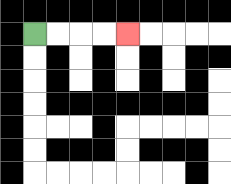{'start': '[1, 1]', 'end': '[5, 1]', 'path_directions': 'R,R,R,R', 'path_coordinates': '[[1, 1], [2, 1], [3, 1], [4, 1], [5, 1]]'}